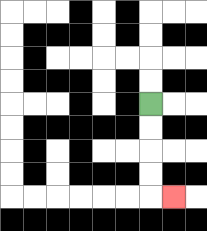{'start': '[6, 4]', 'end': '[7, 8]', 'path_directions': 'D,D,D,D,R', 'path_coordinates': '[[6, 4], [6, 5], [6, 6], [6, 7], [6, 8], [7, 8]]'}